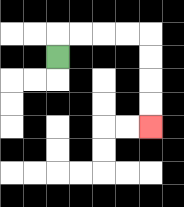{'start': '[2, 2]', 'end': '[6, 5]', 'path_directions': 'U,R,R,R,R,D,D,D,D', 'path_coordinates': '[[2, 2], [2, 1], [3, 1], [4, 1], [5, 1], [6, 1], [6, 2], [6, 3], [6, 4], [6, 5]]'}